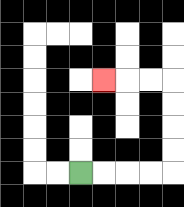{'start': '[3, 7]', 'end': '[4, 3]', 'path_directions': 'R,R,R,R,U,U,U,U,L,L,L', 'path_coordinates': '[[3, 7], [4, 7], [5, 7], [6, 7], [7, 7], [7, 6], [7, 5], [7, 4], [7, 3], [6, 3], [5, 3], [4, 3]]'}